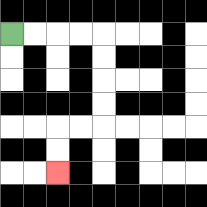{'start': '[0, 1]', 'end': '[2, 7]', 'path_directions': 'R,R,R,R,D,D,D,D,L,L,D,D', 'path_coordinates': '[[0, 1], [1, 1], [2, 1], [3, 1], [4, 1], [4, 2], [4, 3], [4, 4], [4, 5], [3, 5], [2, 5], [2, 6], [2, 7]]'}